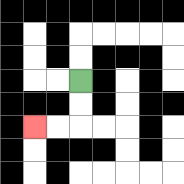{'start': '[3, 3]', 'end': '[1, 5]', 'path_directions': 'D,D,L,L', 'path_coordinates': '[[3, 3], [3, 4], [3, 5], [2, 5], [1, 5]]'}